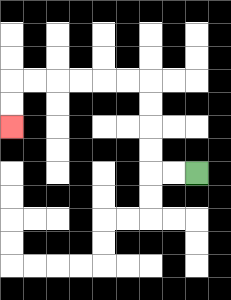{'start': '[8, 7]', 'end': '[0, 5]', 'path_directions': 'L,L,U,U,U,U,L,L,L,L,L,L,D,D', 'path_coordinates': '[[8, 7], [7, 7], [6, 7], [6, 6], [6, 5], [6, 4], [6, 3], [5, 3], [4, 3], [3, 3], [2, 3], [1, 3], [0, 3], [0, 4], [0, 5]]'}